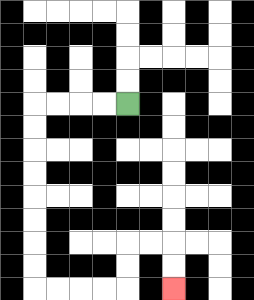{'start': '[5, 4]', 'end': '[7, 12]', 'path_directions': 'L,L,L,L,D,D,D,D,D,D,D,D,R,R,R,R,U,U,R,R,D,D', 'path_coordinates': '[[5, 4], [4, 4], [3, 4], [2, 4], [1, 4], [1, 5], [1, 6], [1, 7], [1, 8], [1, 9], [1, 10], [1, 11], [1, 12], [2, 12], [3, 12], [4, 12], [5, 12], [5, 11], [5, 10], [6, 10], [7, 10], [7, 11], [7, 12]]'}